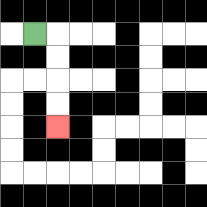{'start': '[1, 1]', 'end': '[2, 5]', 'path_directions': 'R,D,D,D,D', 'path_coordinates': '[[1, 1], [2, 1], [2, 2], [2, 3], [2, 4], [2, 5]]'}